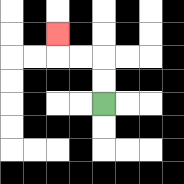{'start': '[4, 4]', 'end': '[2, 1]', 'path_directions': 'U,U,L,L,U', 'path_coordinates': '[[4, 4], [4, 3], [4, 2], [3, 2], [2, 2], [2, 1]]'}